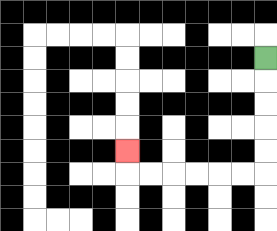{'start': '[11, 2]', 'end': '[5, 6]', 'path_directions': 'D,D,D,D,D,L,L,L,L,L,L,U', 'path_coordinates': '[[11, 2], [11, 3], [11, 4], [11, 5], [11, 6], [11, 7], [10, 7], [9, 7], [8, 7], [7, 7], [6, 7], [5, 7], [5, 6]]'}